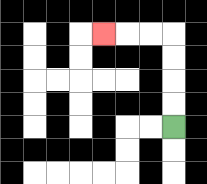{'start': '[7, 5]', 'end': '[4, 1]', 'path_directions': 'U,U,U,U,L,L,L', 'path_coordinates': '[[7, 5], [7, 4], [7, 3], [7, 2], [7, 1], [6, 1], [5, 1], [4, 1]]'}